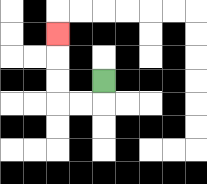{'start': '[4, 3]', 'end': '[2, 1]', 'path_directions': 'D,L,L,U,U,U', 'path_coordinates': '[[4, 3], [4, 4], [3, 4], [2, 4], [2, 3], [2, 2], [2, 1]]'}